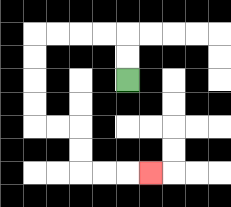{'start': '[5, 3]', 'end': '[6, 7]', 'path_directions': 'U,U,L,L,L,L,D,D,D,D,R,R,D,D,R,R,R', 'path_coordinates': '[[5, 3], [5, 2], [5, 1], [4, 1], [3, 1], [2, 1], [1, 1], [1, 2], [1, 3], [1, 4], [1, 5], [2, 5], [3, 5], [3, 6], [3, 7], [4, 7], [5, 7], [6, 7]]'}